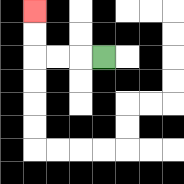{'start': '[4, 2]', 'end': '[1, 0]', 'path_directions': 'L,L,L,U,U', 'path_coordinates': '[[4, 2], [3, 2], [2, 2], [1, 2], [1, 1], [1, 0]]'}